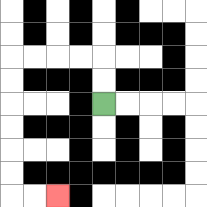{'start': '[4, 4]', 'end': '[2, 8]', 'path_directions': 'U,U,L,L,L,L,D,D,D,D,D,D,R,R', 'path_coordinates': '[[4, 4], [4, 3], [4, 2], [3, 2], [2, 2], [1, 2], [0, 2], [0, 3], [0, 4], [0, 5], [0, 6], [0, 7], [0, 8], [1, 8], [2, 8]]'}